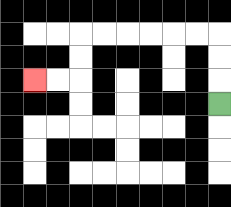{'start': '[9, 4]', 'end': '[1, 3]', 'path_directions': 'U,U,U,L,L,L,L,L,L,D,D,L,L', 'path_coordinates': '[[9, 4], [9, 3], [9, 2], [9, 1], [8, 1], [7, 1], [6, 1], [5, 1], [4, 1], [3, 1], [3, 2], [3, 3], [2, 3], [1, 3]]'}